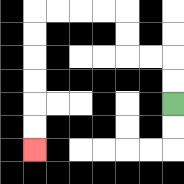{'start': '[7, 4]', 'end': '[1, 6]', 'path_directions': 'U,U,L,L,U,U,L,L,L,L,D,D,D,D,D,D', 'path_coordinates': '[[7, 4], [7, 3], [7, 2], [6, 2], [5, 2], [5, 1], [5, 0], [4, 0], [3, 0], [2, 0], [1, 0], [1, 1], [1, 2], [1, 3], [1, 4], [1, 5], [1, 6]]'}